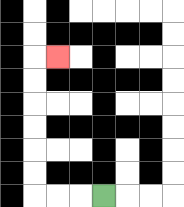{'start': '[4, 8]', 'end': '[2, 2]', 'path_directions': 'L,L,L,U,U,U,U,U,U,R', 'path_coordinates': '[[4, 8], [3, 8], [2, 8], [1, 8], [1, 7], [1, 6], [1, 5], [1, 4], [1, 3], [1, 2], [2, 2]]'}